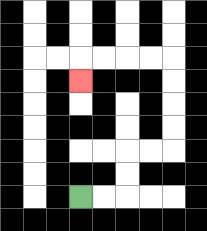{'start': '[3, 8]', 'end': '[3, 3]', 'path_directions': 'R,R,U,U,R,R,U,U,U,U,L,L,L,L,D', 'path_coordinates': '[[3, 8], [4, 8], [5, 8], [5, 7], [5, 6], [6, 6], [7, 6], [7, 5], [7, 4], [7, 3], [7, 2], [6, 2], [5, 2], [4, 2], [3, 2], [3, 3]]'}